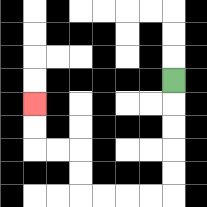{'start': '[7, 3]', 'end': '[1, 4]', 'path_directions': 'D,D,D,D,D,L,L,L,L,U,U,L,L,U,U', 'path_coordinates': '[[7, 3], [7, 4], [7, 5], [7, 6], [7, 7], [7, 8], [6, 8], [5, 8], [4, 8], [3, 8], [3, 7], [3, 6], [2, 6], [1, 6], [1, 5], [1, 4]]'}